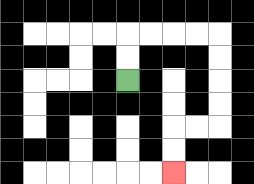{'start': '[5, 3]', 'end': '[7, 7]', 'path_directions': 'U,U,R,R,R,R,D,D,D,D,L,L,D,D', 'path_coordinates': '[[5, 3], [5, 2], [5, 1], [6, 1], [7, 1], [8, 1], [9, 1], [9, 2], [9, 3], [9, 4], [9, 5], [8, 5], [7, 5], [7, 6], [7, 7]]'}